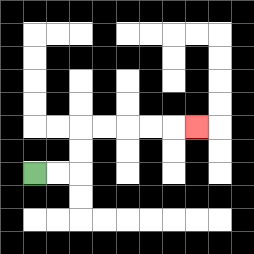{'start': '[1, 7]', 'end': '[8, 5]', 'path_directions': 'R,R,U,U,R,R,R,R,R', 'path_coordinates': '[[1, 7], [2, 7], [3, 7], [3, 6], [3, 5], [4, 5], [5, 5], [6, 5], [7, 5], [8, 5]]'}